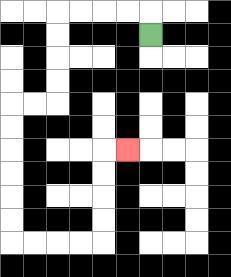{'start': '[6, 1]', 'end': '[5, 6]', 'path_directions': 'U,L,L,L,L,D,D,D,D,L,L,D,D,D,D,D,D,R,R,R,R,U,U,U,U,R', 'path_coordinates': '[[6, 1], [6, 0], [5, 0], [4, 0], [3, 0], [2, 0], [2, 1], [2, 2], [2, 3], [2, 4], [1, 4], [0, 4], [0, 5], [0, 6], [0, 7], [0, 8], [0, 9], [0, 10], [1, 10], [2, 10], [3, 10], [4, 10], [4, 9], [4, 8], [4, 7], [4, 6], [5, 6]]'}